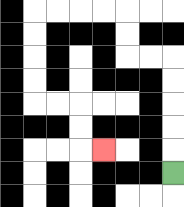{'start': '[7, 7]', 'end': '[4, 6]', 'path_directions': 'U,U,U,U,U,L,L,U,U,L,L,L,L,D,D,D,D,R,R,D,D,R', 'path_coordinates': '[[7, 7], [7, 6], [7, 5], [7, 4], [7, 3], [7, 2], [6, 2], [5, 2], [5, 1], [5, 0], [4, 0], [3, 0], [2, 0], [1, 0], [1, 1], [1, 2], [1, 3], [1, 4], [2, 4], [3, 4], [3, 5], [3, 6], [4, 6]]'}